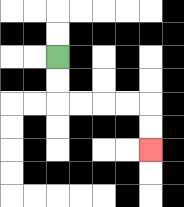{'start': '[2, 2]', 'end': '[6, 6]', 'path_directions': 'D,D,R,R,R,R,D,D', 'path_coordinates': '[[2, 2], [2, 3], [2, 4], [3, 4], [4, 4], [5, 4], [6, 4], [6, 5], [6, 6]]'}